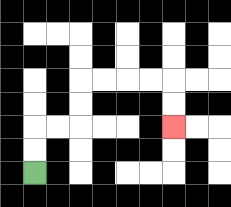{'start': '[1, 7]', 'end': '[7, 5]', 'path_directions': 'U,U,R,R,U,U,R,R,R,R,D,D', 'path_coordinates': '[[1, 7], [1, 6], [1, 5], [2, 5], [3, 5], [3, 4], [3, 3], [4, 3], [5, 3], [6, 3], [7, 3], [7, 4], [7, 5]]'}